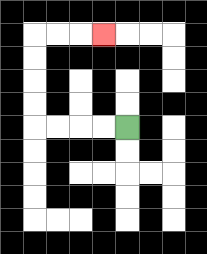{'start': '[5, 5]', 'end': '[4, 1]', 'path_directions': 'L,L,L,L,U,U,U,U,R,R,R', 'path_coordinates': '[[5, 5], [4, 5], [3, 5], [2, 5], [1, 5], [1, 4], [1, 3], [1, 2], [1, 1], [2, 1], [3, 1], [4, 1]]'}